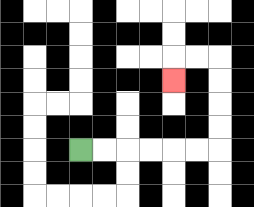{'start': '[3, 6]', 'end': '[7, 3]', 'path_directions': 'R,R,R,R,R,R,U,U,U,U,L,L,D', 'path_coordinates': '[[3, 6], [4, 6], [5, 6], [6, 6], [7, 6], [8, 6], [9, 6], [9, 5], [9, 4], [9, 3], [9, 2], [8, 2], [7, 2], [7, 3]]'}